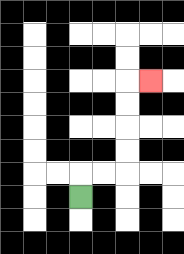{'start': '[3, 8]', 'end': '[6, 3]', 'path_directions': 'U,R,R,U,U,U,U,R', 'path_coordinates': '[[3, 8], [3, 7], [4, 7], [5, 7], [5, 6], [5, 5], [5, 4], [5, 3], [6, 3]]'}